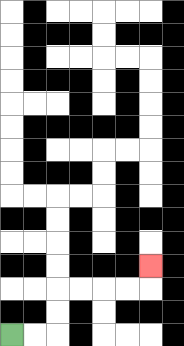{'start': '[0, 14]', 'end': '[6, 11]', 'path_directions': 'R,R,U,U,R,R,R,R,U', 'path_coordinates': '[[0, 14], [1, 14], [2, 14], [2, 13], [2, 12], [3, 12], [4, 12], [5, 12], [6, 12], [6, 11]]'}